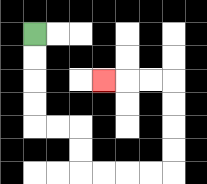{'start': '[1, 1]', 'end': '[4, 3]', 'path_directions': 'D,D,D,D,R,R,D,D,R,R,R,R,U,U,U,U,L,L,L', 'path_coordinates': '[[1, 1], [1, 2], [1, 3], [1, 4], [1, 5], [2, 5], [3, 5], [3, 6], [3, 7], [4, 7], [5, 7], [6, 7], [7, 7], [7, 6], [7, 5], [7, 4], [7, 3], [6, 3], [5, 3], [4, 3]]'}